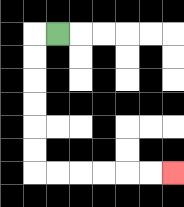{'start': '[2, 1]', 'end': '[7, 7]', 'path_directions': 'L,D,D,D,D,D,D,R,R,R,R,R,R', 'path_coordinates': '[[2, 1], [1, 1], [1, 2], [1, 3], [1, 4], [1, 5], [1, 6], [1, 7], [2, 7], [3, 7], [4, 7], [5, 7], [6, 7], [7, 7]]'}